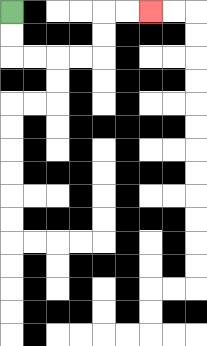{'start': '[0, 0]', 'end': '[6, 0]', 'path_directions': 'D,D,R,R,R,R,U,U,R,R', 'path_coordinates': '[[0, 0], [0, 1], [0, 2], [1, 2], [2, 2], [3, 2], [4, 2], [4, 1], [4, 0], [5, 0], [6, 0]]'}